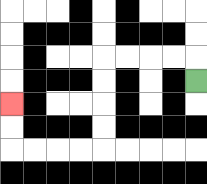{'start': '[8, 3]', 'end': '[0, 4]', 'path_directions': 'U,L,L,L,L,D,D,D,D,L,L,L,L,U,U', 'path_coordinates': '[[8, 3], [8, 2], [7, 2], [6, 2], [5, 2], [4, 2], [4, 3], [4, 4], [4, 5], [4, 6], [3, 6], [2, 6], [1, 6], [0, 6], [0, 5], [0, 4]]'}